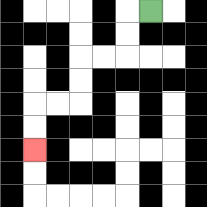{'start': '[6, 0]', 'end': '[1, 6]', 'path_directions': 'L,D,D,L,L,D,D,L,L,D,D', 'path_coordinates': '[[6, 0], [5, 0], [5, 1], [5, 2], [4, 2], [3, 2], [3, 3], [3, 4], [2, 4], [1, 4], [1, 5], [1, 6]]'}